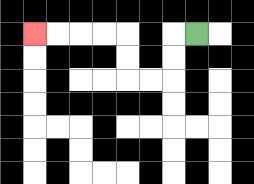{'start': '[8, 1]', 'end': '[1, 1]', 'path_directions': 'L,D,D,L,L,U,U,L,L,L,L', 'path_coordinates': '[[8, 1], [7, 1], [7, 2], [7, 3], [6, 3], [5, 3], [5, 2], [5, 1], [4, 1], [3, 1], [2, 1], [1, 1]]'}